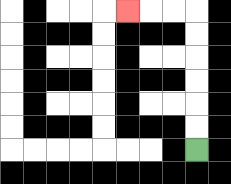{'start': '[8, 6]', 'end': '[5, 0]', 'path_directions': 'U,U,U,U,U,U,L,L,L', 'path_coordinates': '[[8, 6], [8, 5], [8, 4], [8, 3], [8, 2], [8, 1], [8, 0], [7, 0], [6, 0], [5, 0]]'}